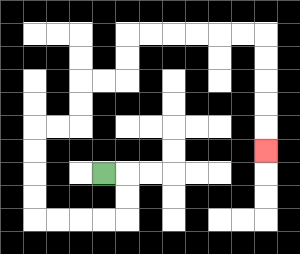{'start': '[4, 7]', 'end': '[11, 6]', 'path_directions': 'R,D,D,L,L,L,L,U,U,U,U,R,R,U,U,R,R,U,U,R,R,R,R,R,R,D,D,D,D,D', 'path_coordinates': '[[4, 7], [5, 7], [5, 8], [5, 9], [4, 9], [3, 9], [2, 9], [1, 9], [1, 8], [1, 7], [1, 6], [1, 5], [2, 5], [3, 5], [3, 4], [3, 3], [4, 3], [5, 3], [5, 2], [5, 1], [6, 1], [7, 1], [8, 1], [9, 1], [10, 1], [11, 1], [11, 2], [11, 3], [11, 4], [11, 5], [11, 6]]'}